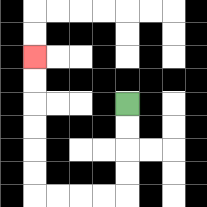{'start': '[5, 4]', 'end': '[1, 2]', 'path_directions': 'D,D,D,D,L,L,L,L,U,U,U,U,U,U', 'path_coordinates': '[[5, 4], [5, 5], [5, 6], [5, 7], [5, 8], [4, 8], [3, 8], [2, 8], [1, 8], [1, 7], [1, 6], [1, 5], [1, 4], [1, 3], [1, 2]]'}